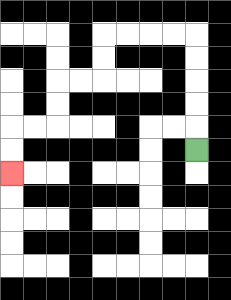{'start': '[8, 6]', 'end': '[0, 7]', 'path_directions': 'U,U,U,U,U,L,L,L,L,D,D,L,L,D,D,L,L,D,D', 'path_coordinates': '[[8, 6], [8, 5], [8, 4], [8, 3], [8, 2], [8, 1], [7, 1], [6, 1], [5, 1], [4, 1], [4, 2], [4, 3], [3, 3], [2, 3], [2, 4], [2, 5], [1, 5], [0, 5], [0, 6], [0, 7]]'}